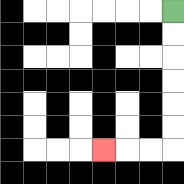{'start': '[7, 0]', 'end': '[4, 6]', 'path_directions': 'D,D,D,D,D,D,L,L,L', 'path_coordinates': '[[7, 0], [7, 1], [7, 2], [7, 3], [7, 4], [7, 5], [7, 6], [6, 6], [5, 6], [4, 6]]'}